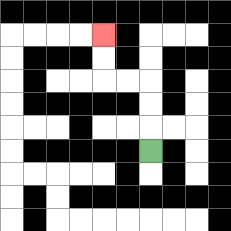{'start': '[6, 6]', 'end': '[4, 1]', 'path_directions': 'U,U,U,L,L,U,U', 'path_coordinates': '[[6, 6], [6, 5], [6, 4], [6, 3], [5, 3], [4, 3], [4, 2], [4, 1]]'}